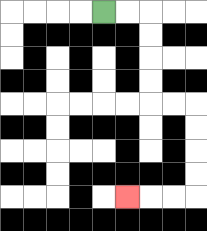{'start': '[4, 0]', 'end': '[5, 8]', 'path_directions': 'R,R,D,D,D,D,R,R,D,D,D,D,L,L,L', 'path_coordinates': '[[4, 0], [5, 0], [6, 0], [6, 1], [6, 2], [6, 3], [6, 4], [7, 4], [8, 4], [8, 5], [8, 6], [8, 7], [8, 8], [7, 8], [6, 8], [5, 8]]'}